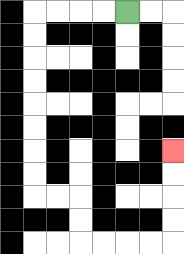{'start': '[5, 0]', 'end': '[7, 6]', 'path_directions': 'L,L,L,L,D,D,D,D,D,D,D,D,R,R,D,D,R,R,R,R,U,U,U,U', 'path_coordinates': '[[5, 0], [4, 0], [3, 0], [2, 0], [1, 0], [1, 1], [1, 2], [1, 3], [1, 4], [1, 5], [1, 6], [1, 7], [1, 8], [2, 8], [3, 8], [3, 9], [3, 10], [4, 10], [5, 10], [6, 10], [7, 10], [7, 9], [7, 8], [7, 7], [7, 6]]'}